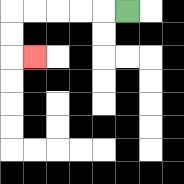{'start': '[5, 0]', 'end': '[1, 2]', 'path_directions': 'L,L,L,L,L,D,D,R', 'path_coordinates': '[[5, 0], [4, 0], [3, 0], [2, 0], [1, 0], [0, 0], [0, 1], [0, 2], [1, 2]]'}